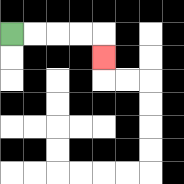{'start': '[0, 1]', 'end': '[4, 2]', 'path_directions': 'R,R,R,R,D', 'path_coordinates': '[[0, 1], [1, 1], [2, 1], [3, 1], [4, 1], [4, 2]]'}